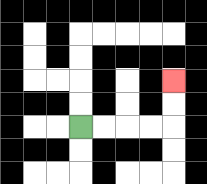{'start': '[3, 5]', 'end': '[7, 3]', 'path_directions': 'R,R,R,R,U,U', 'path_coordinates': '[[3, 5], [4, 5], [5, 5], [6, 5], [7, 5], [7, 4], [7, 3]]'}